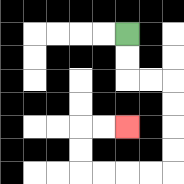{'start': '[5, 1]', 'end': '[5, 5]', 'path_directions': 'D,D,R,R,D,D,D,D,L,L,L,L,U,U,R,R', 'path_coordinates': '[[5, 1], [5, 2], [5, 3], [6, 3], [7, 3], [7, 4], [7, 5], [7, 6], [7, 7], [6, 7], [5, 7], [4, 7], [3, 7], [3, 6], [3, 5], [4, 5], [5, 5]]'}